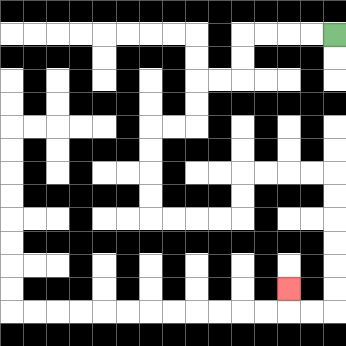{'start': '[14, 1]', 'end': '[12, 12]', 'path_directions': 'L,L,L,L,D,D,L,L,D,D,L,L,D,D,D,D,R,R,R,R,U,U,R,R,R,R,D,D,D,D,D,D,L,L,U', 'path_coordinates': '[[14, 1], [13, 1], [12, 1], [11, 1], [10, 1], [10, 2], [10, 3], [9, 3], [8, 3], [8, 4], [8, 5], [7, 5], [6, 5], [6, 6], [6, 7], [6, 8], [6, 9], [7, 9], [8, 9], [9, 9], [10, 9], [10, 8], [10, 7], [11, 7], [12, 7], [13, 7], [14, 7], [14, 8], [14, 9], [14, 10], [14, 11], [14, 12], [14, 13], [13, 13], [12, 13], [12, 12]]'}